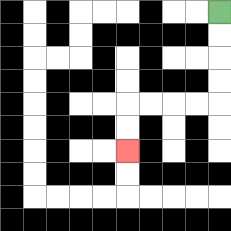{'start': '[9, 0]', 'end': '[5, 6]', 'path_directions': 'D,D,D,D,L,L,L,L,D,D', 'path_coordinates': '[[9, 0], [9, 1], [9, 2], [9, 3], [9, 4], [8, 4], [7, 4], [6, 4], [5, 4], [5, 5], [5, 6]]'}